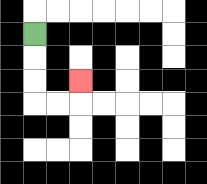{'start': '[1, 1]', 'end': '[3, 3]', 'path_directions': 'D,D,D,R,R,U', 'path_coordinates': '[[1, 1], [1, 2], [1, 3], [1, 4], [2, 4], [3, 4], [3, 3]]'}